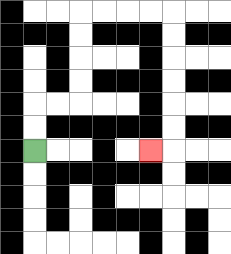{'start': '[1, 6]', 'end': '[6, 6]', 'path_directions': 'U,U,R,R,U,U,U,U,R,R,R,R,D,D,D,D,D,D,L', 'path_coordinates': '[[1, 6], [1, 5], [1, 4], [2, 4], [3, 4], [3, 3], [3, 2], [3, 1], [3, 0], [4, 0], [5, 0], [6, 0], [7, 0], [7, 1], [7, 2], [7, 3], [7, 4], [7, 5], [7, 6], [6, 6]]'}